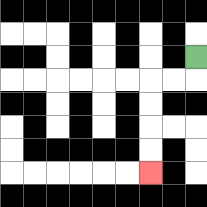{'start': '[8, 2]', 'end': '[6, 7]', 'path_directions': 'D,L,L,D,D,D,D', 'path_coordinates': '[[8, 2], [8, 3], [7, 3], [6, 3], [6, 4], [6, 5], [6, 6], [6, 7]]'}